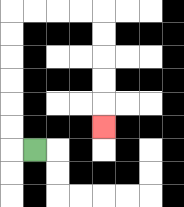{'start': '[1, 6]', 'end': '[4, 5]', 'path_directions': 'L,U,U,U,U,U,U,R,R,R,R,D,D,D,D,D', 'path_coordinates': '[[1, 6], [0, 6], [0, 5], [0, 4], [0, 3], [0, 2], [0, 1], [0, 0], [1, 0], [2, 0], [3, 0], [4, 0], [4, 1], [4, 2], [4, 3], [4, 4], [4, 5]]'}